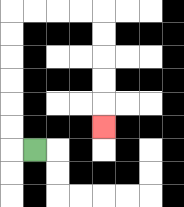{'start': '[1, 6]', 'end': '[4, 5]', 'path_directions': 'L,U,U,U,U,U,U,R,R,R,R,D,D,D,D,D', 'path_coordinates': '[[1, 6], [0, 6], [0, 5], [0, 4], [0, 3], [0, 2], [0, 1], [0, 0], [1, 0], [2, 0], [3, 0], [4, 0], [4, 1], [4, 2], [4, 3], [4, 4], [4, 5]]'}